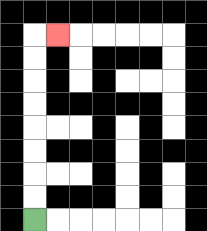{'start': '[1, 9]', 'end': '[2, 1]', 'path_directions': 'U,U,U,U,U,U,U,U,R', 'path_coordinates': '[[1, 9], [1, 8], [1, 7], [1, 6], [1, 5], [1, 4], [1, 3], [1, 2], [1, 1], [2, 1]]'}